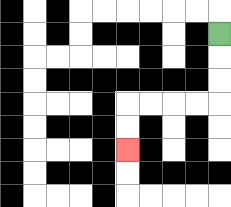{'start': '[9, 1]', 'end': '[5, 6]', 'path_directions': 'D,D,D,L,L,L,L,D,D', 'path_coordinates': '[[9, 1], [9, 2], [9, 3], [9, 4], [8, 4], [7, 4], [6, 4], [5, 4], [5, 5], [5, 6]]'}